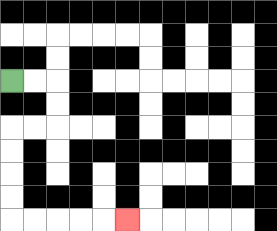{'start': '[0, 3]', 'end': '[5, 9]', 'path_directions': 'R,R,D,D,L,L,D,D,D,D,R,R,R,R,R', 'path_coordinates': '[[0, 3], [1, 3], [2, 3], [2, 4], [2, 5], [1, 5], [0, 5], [0, 6], [0, 7], [0, 8], [0, 9], [1, 9], [2, 9], [3, 9], [4, 9], [5, 9]]'}